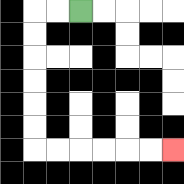{'start': '[3, 0]', 'end': '[7, 6]', 'path_directions': 'L,L,D,D,D,D,D,D,R,R,R,R,R,R', 'path_coordinates': '[[3, 0], [2, 0], [1, 0], [1, 1], [1, 2], [1, 3], [1, 4], [1, 5], [1, 6], [2, 6], [3, 6], [4, 6], [5, 6], [6, 6], [7, 6]]'}